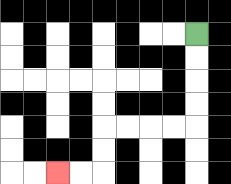{'start': '[8, 1]', 'end': '[2, 7]', 'path_directions': 'D,D,D,D,L,L,L,L,D,D,L,L', 'path_coordinates': '[[8, 1], [8, 2], [8, 3], [8, 4], [8, 5], [7, 5], [6, 5], [5, 5], [4, 5], [4, 6], [4, 7], [3, 7], [2, 7]]'}